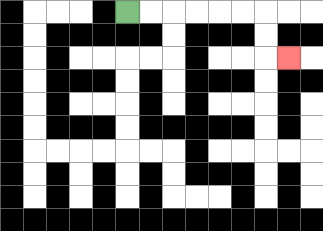{'start': '[5, 0]', 'end': '[12, 2]', 'path_directions': 'R,R,R,R,R,R,D,D,R', 'path_coordinates': '[[5, 0], [6, 0], [7, 0], [8, 0], [9, 0], [10, 0], [11, 0], [11, 1], [11, 2], [12, 2]]'}